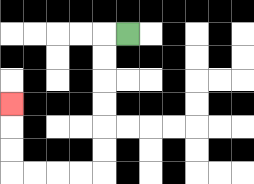{'start': '[5, 1]', 'end': '[0, 4]', 'path_directions': 'L,D,D,D,D,D,D,L,L,L,L,U,U,U', 'path_coordinates': '[[5, 1], [4, 1], [4, 2], [4, 3], [4, 4], [4, 5], [4, 6], [4, 7], [3, 7], [2, 7], [1, 7], [0, 7], [0, 6], [0, 5], [0, 4]]'}